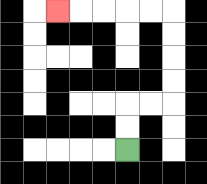{'start': '[5, 6]', 'end': '[2, 0]', 'path_directions': 'U,U,R,R,U,U,U,U,L,L,L,L,L', 'path_coordinates': '[[5, 6], [5, 5], [5, 4], [6, 4], [7, 4], [7, 3], [7, 2], [7, 1], [7, 0], [6, 0], [5, 0], [4, 0], [3, 0], [2, 0]]'}